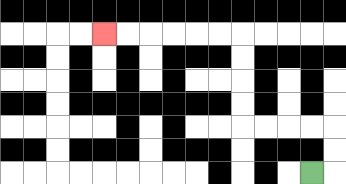{'start': '[13, 7]', 'end': '[4, 1]', 'path_directions': 'R,U,U,L,L,L,L,U,U,U,U,L,L,L,L,L,L', 'path_coordinates': '[[13, 7], [14, 7], [14, 6], [14, 5], [13, 5], [12, 5], [11, 5], [10, 5], [10, 4], [10, 3], [10, 2], [10, 1], [9, 1], [8, 1], [7, 1], [6, 1], [5, 1], [4, 1]]'}